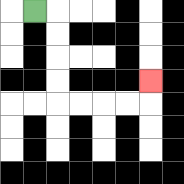{'start': '[1, 0]', 'end': '[6, 3]', 'path_directions': 'R,D,D,D,D,R,R,R,R,U', 'path_coordinates': '[[1, 0], [2, 0], [2, 1], [2, 2], [2, 3], [2, 4], [3, 4], [4, 4], [5, 4], [6, 4], [6, 3]]'}